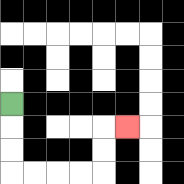{'start': '[0, 4]', 'end': '[5, 5]', 'path_directions': 'D,D,D,R,R,R,R,U,U,R', 'path_coordinates': '[[0, 4], [0, 5], [0, 6], [0, 7], [1, 7], [2, 7], [3, 7], [4, 7], [4, 6], [4, 5], [5, 5]]'}